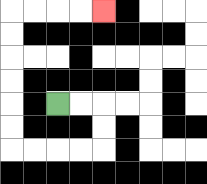{'start': '[2, 4]', 'end': '[4, 0]', 'path_directions': 'R,R,D,D,L,L,L,L,U,U,U,U,U,U,R,R,R,R', 'path_coordinates': '[[2, 4], [3, 4], [4, 4], [4, 5], [4, 6], [3, 6], [2, 6], [1, 6], [0, 6], [0, 5], [0, 4], [0, 3], [0, 2], [0, 1], [0, 0], [1, 0], [2, 0], [3, 0], [4, 0]]'}